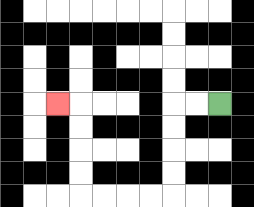{'start': '[9, 4]', 'end': '[2, 4]', 'path_directions': 'L,L,D,D,D,D,L,L,L,L,U,U,U,U,L', 'path_coordinates': '[[9, 4], [8, 4], [7, 4], [7, 5], [7, 6], [7, 7], [7, 8], [6, 8], [5, 8], [4, 8], [3, 8], [3, 7], [3, 6], [3, 5], [3, 4], [2, 4]]'}